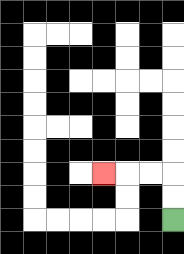{'start': '[7, 9]', 'end': '[4, 7]', 'path_directions': 'U,U,L,L,L', 'path_coordinates': '[[7, 9], [7, 8], [7, 7], [6, 7], [5, 7], [4, 7]]'}